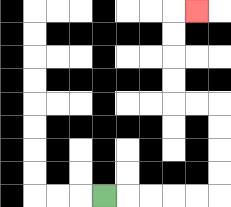{'start': '[4, 8]', 'end': '[8, 0]', 'path_directions': 'R,R,R,R,R,U,U,U,U,L,L,U,U,U,U,R', 'path_coordinates': '[[4, 8], [5, 8], [6, 8], [7, 8], [8, 8], [9, 8], [9, 7], [9, 6], [9, 5], [9, 4], [8, 4], [7, 4], [7, 3], [7, 2], [7, 1], [7, 0], [8, 0]]'}